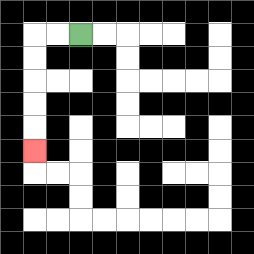{'start': '[3, 1]', 'end': '[1, 6]', 'path_directions': 'L,L,D,D,D,D,D', 'path_coordinates': '[[3, 1], [2, 1], [1, 1], [1, 2], [1, 3], [1, 4], [1, 5], [1, 6]]'}